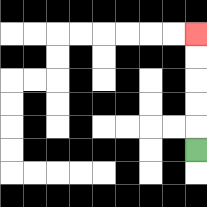{'start': '[8, 6]', 'end': '[8, 1]', 'path_directions': 'U,U,U,U,U', 'path_coordinates': '[[8, 6], [8, 5], [8, 4], [8, 3], [8, 2], [8, 1]]'}